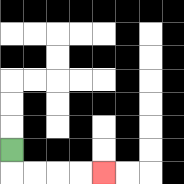{'start': '[0, 6]', 'end': '[4, 7]', 'path_directions': 'D,R,R,R,R', 'path_coordinates': '[[0, 6], [0, 7], [1, 7], [2, 7], [3, 7], [4, 7]]'}